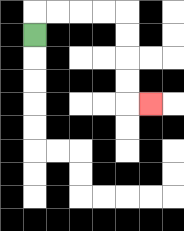{'start': '[1, 1]', 'end': '[6, 4]', 'path_directions': 'U,R,R,R,R,D,D,D,D,R', 'path_coordinates': '[[1, 1], [1, 0], [2, 0], [3, 0], [4, 0], [5, 0], [5, 1], [5, 2], [5, 3], [5, 4], [6, 4]]'}